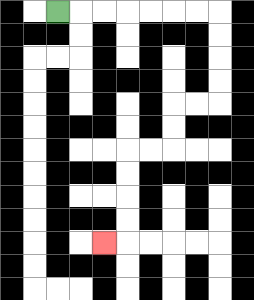{'start': '[2, 0]', 'end': '[4, 10]', 'path_directions': 'R,R,R,R,R,R,R,D,D,D,D,L,L,D,D,L,L,D,D,D,D,L', 'path_coordinates': '[[2, 0], [3, 0], [4, 0], [5, 0], [6, 0], [7, 0], [8, 0], [9, 0], [9, 1], [9, 2], [9, 3], [9, 4], [8, 4], [7, 4], [7, 5], [7, 6], [6, 6], [5, 6], [5, 7], [5, 8], [5, 9], [5, 10], [4, 10]]'}